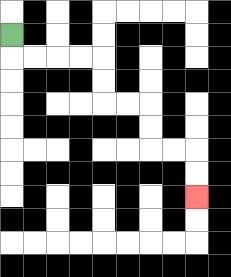{'start': '[0, 1]', 'end': '[8, 8]', 'path_directions': 'D,R,R,R,R,D,D,R,R,D,D,R,R,D,D', 'path_coordinates': '[[0, 1], [0, 2], [1, 2], [2, 2], [3, 2], [4, 2], [4, 3], [4, 4], [5, 4], [6, 4], [6, 5], [6, 6], [7, 6], [8, 6], [8, 7], [8, 8]]'}